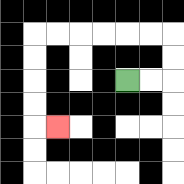{'start': '[5, 3]', 'end': '[2, 5]', 'path_directions': 'R,R,U,U,L,L,L,L,L,L,D,D,D,D,R', 'path_coordinates': '[[5, 3], [6, 3], [7, 3], [7, 2], [7, 1], [6, 1], [5, 1], [4, 1], [3, 1], [2, 1], [1, 1], [1, 2], [1, 3], [1, 4], [1, 5], [2, 5]]'}